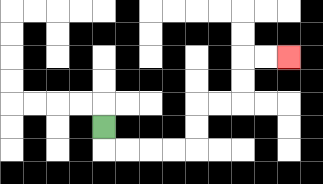{'start': '[4, 5]', 'end': '[12, 2]', 'path_directions': 'D,R,R,R,R,U,U,R,R,U,U,R,R', 'path_coordinates': '[[4, 5], [4, 6], [5, 6], [6, 6], [7, 6], [8, 6], [8, 5], [8, 4], [9, 4], [10, 4], [10, 3], [10, 2], [11, 2], [12, 2]]'}